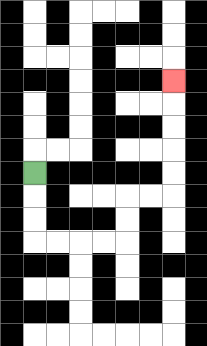{'start': '[1, 7]', 'end': '[7, 3]', 'path_directions': 'D,D,D,R,R,R,R,U,U,R,R,U,U,U,U,U', 'path_coordinates': '[[1, 7], [1, 8], [1, 9], [1, 10], [2, 10], [3, 10], [4, 10], [5, 10], [5, 9], [5, 8], [6, 8], [7, 8], [7, 7], [7, 6], [7, 5], [7, 4], [7, 3]]'}